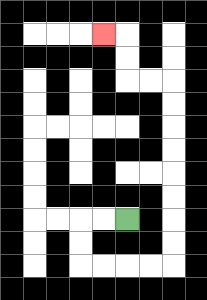{'start': '[5, 9]', 'end': '[4, 1]', 'path_directions': 'L,L,D,D,R,R,R,R,U,U,U,U,U,U,U,U,L,L,U,U,L', 'path_coordinates': '[[5, 9], [4, 9], [3, 9], [3, 10], [3, 11], [4, 11], [5, 11], [6, 11], [7, 11], [7, 10], [7, 9], [7, 8], [7, 7], [7, 6], [7, 5], [7, 4], [7, 3], [6, 3], [5, 3], [5, 2], [5, 1], [4, 1]]'}